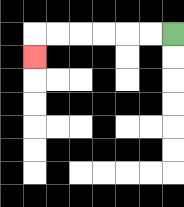{'start': '[7, 1]', 'end': '[1, 2]', 'path_directions': 'L,L,L,L,L,L,D', 'path_coordinates': '[[7, 1], [6, 1], [5, 1], [4, 1], [3, 1], [2, 1], [1, 1], [1, 2]]'}